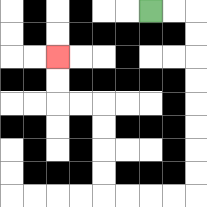{'start': '[6, 0]', 'end': '[2, 2]', 'path_directions': 'R,R,D,D,D,D,D,D,D,D,L,L,L,L,U,U,U,U,L,L,U,U', 'path_coordinates': '[[6, 0], [7, 0], [8, 0], [8, 1], [8, 2], [8, 3], [8, 4], [8, 5], [8, 6], [8, 7], [8, 8], [7, 8], [6, 8], [5, 8], [4, 8], [4, 7], [4, 6], [4, 5], [4, 4], [3, 4], [2, 4], [2, 3], [2, 2]]'}